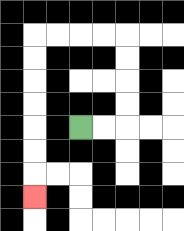{'start': '[3, 5]', 'end': '[1, 8]', 'path_directions': 'R,R,U,U,U,U,L,L,L,L,D,D,D,D,D,D,D', 'path_coordinates': '[[3, 5], [4, 5], [5, 5], [5, 4], [5, 3], [5, 2], [5, 1], [4, 1], [3, 1], [2, 1], [1, 1], [1, 2], [1, 3], [1, 4], [1, 5], [1, 6], [1, 7], [1, 8]]'}